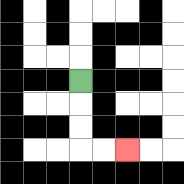{'start': '[3, 3]', 'end': '[5, 6]', 'path_directions': 'D,D,D,R,R', 'path_coordinates': '[[3, 3], [3, 4], [3, 5], [3, 6], [4, 6], [5, 6]]'}